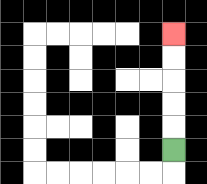{'start': '[7, 6]', 'end': '[7, 1]', 'path_directions': 'U,U,U,U,U', 'path_coordinates': '[[7, 6], [7, 5], [7, 4], [7, 3], [7, 2], [7, 1]]'}